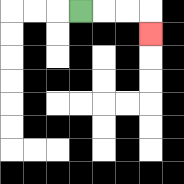{'start': '[3, 0]', 'end': '[6, 1]', 'path_directions': 'R,R,R,D', 'path_coordinates': '[[3, 0], [4, 0], [5, 0], [6, 0], [6, 1]]'}